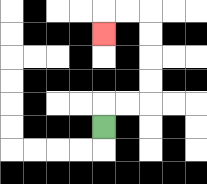{'start': '[4, 5]', 'end': '[4, 1]', 'path_directions': 'U,R,R,U,U,U,U,L,L,D', 'path_coordinates': '[[4, 5], [4, 4], [5, 4], [6, 4], [6, 3], [6, 2], [6, 1], [6, 0], [5, 0], [4, 0], [4, 1]]'}